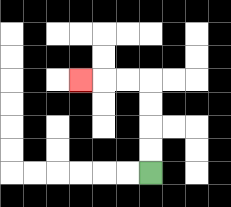{'start': '[6, 7]', 'end': '[3, 3]', 'path_directions': 'U,U,U,U,L,L,L', 'path_coordinates': '[[6, 7], [6, 6], [6, 5], [6, 4], [6, 3], [5, 3], [4, 3], [3, 3]]'}